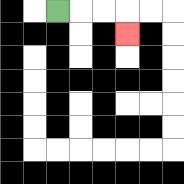{'start': '[2, 0]', 'end': '[5, 1]', 'path_directions': 'R,R,R,D', 'path_coordinates': '[[2, 0], [3, 0], [4, 0], [5, 0], [5, 1]]'}